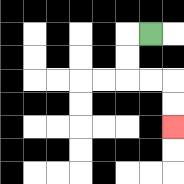{'start': '[6, 1]', 'end': '[7, 5]', 'path_directions': 'L,D,D,R,R,D,D', 'path_coordinates': '[[6, 1], [5, 1], [5, 2], [5, 3], [6, 3], [7, 3], [7, 4], [7, 5]]'}